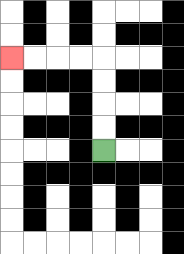{'start': '[4, 6]', 'end': '[0, 2]', 'path_directions': 'U,U,U,U,L,L,L,L', 'path_coordinates': '[[4, 6], [4, 5], [4, 4], [4, 3], [4, 2], [3, 2], [2, 2], [1, 2], [0, 2]]'}